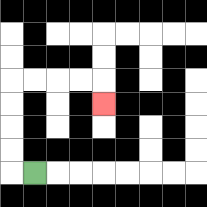{'start': '[1, 7]', 'end': '[4, 4]', 'path_directions': 'L,U,U,U,U,R,R,R,R,D', 'path_coordinates': '[[1, 7], [0, 7], [0, 6], [0, 5], [0, 4], [0, 3], [1, 3], [2, 3], [3, 3], [4, 3], [4, 4]]'}